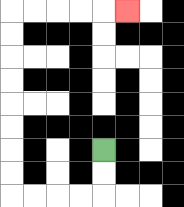{'start': '[4, 6]', 'end': '[5, 0]', 'path_directions': 'D,D,L,L,L,L,U,U,U,U,U,U,U,U,R,R,R,R,R', 'path_coordinates': '[[4, 6], [4, 7], [4, 8], [3, 8], [2, 8], [1, 8], [0, 8], [0, 7], [0, 6], [0, 5], [0, 4], [0, 3], [0, 2], [0, 1], [0, 0], [1, 0], [2, 0], [3, 0], [4, 0], [5, 0]]'}